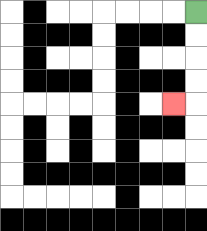{'start': '[8, 0]', 'end': '[7, 4]', 'path_directions': 'D,D,D,D,L', 'path_coordinates': '[[8, 0], [8, 1], [8, 2], [8, 3], [8, 4], [7, 4]]'}